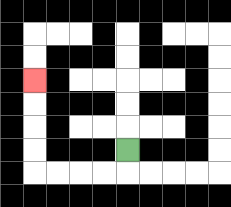{'start': '[5, 6]', 'end': '[1, 3]', 'path_directions': 'D,L,L,L,L,U,U,U,U', 'path_coordinates': '[[5, 6], [5, 7], [4, 7], [3, 7], [2, 7], [1, 7], [1, 6], [1, 5], [1, 4], [1, 3]]'}